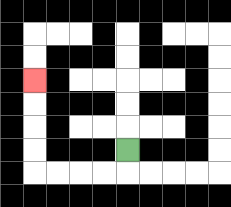{'start': '[5, 6]', 'end': '[1, 3]', 'path_directions': 'D,L,L,L,L,U,U,U,U', 'path_coordinates': '[[5, 6], [5, 7], [4, 7], [3, 7], [2, 7], [1, 7], [1, 6], [1, 5], [1, 4], [1, 3]]'}